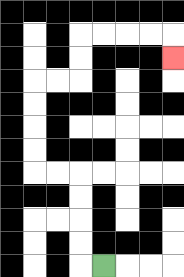{'start': '[4, 11]', 'end': '[7, 2]', 'path_directions': 'L,U,U,U,U,L,L,U,U,U,U,R,R,U,U,R,R,R,R,D', 'path_coordinates': '[[4, 11], [3, 11], [3, 10], [3, 9], [3, 8], [3, 7], [2, 7], [1, 7], [1, 6], [1, 5], [1, 4], [1, 3], [2, 3], [3, 3], [3, 2], [3, 1], [4, 1], [5, 1], [6, 1], [7, 1], [7, 2]]'}